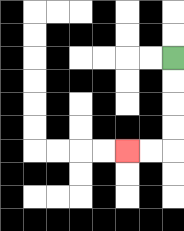{'start': '[7, 2]', 'end': '[5, 6]', 'path_directions': 'D,D,D,D,L,L', 'path_coordinates': '[[7, 2], [7, 3], [7, 4], [7, 5], [7, 6], [6, 6], [5, 6]]'}